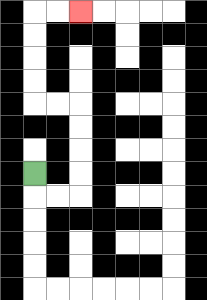{'start': '[1, 7]', 'end': '[3, 0]', 'path_directions': 'D,R,R,U,U,U,U,L,L,U,U,U,U,R,R', 'path_coordinates': '[[1, 7], [1, 8], [2, 8], [3, 8], [3, 7], [3, 6], [3, 5], [3, 4], [2, 4], [1, 4], [1, 3], [1, 2], [1, 1], [1, 0], [2, 0], [3, 0]]'}